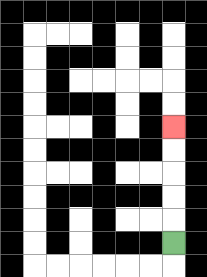{'start': '[7, 10]', 'end': '[7, 5]', 'path_directions': 'U,U,U,U,U', 'path_coordinates': '[[7, 10], [7, 9], [7, 8], [7, 7], [7, 6], [7, 5]]'}